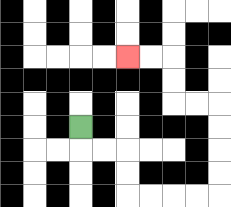{'start': '[3, 5]', 'end': '[5, 2]', 'path_directions': 'D,R,R,D,D,R,R,R,R,U,U,U,U,L,L,U,U,L,L', 'path_coordinates': '[[3, 5], [3, 6], [4, 6], [5, 6], [5, 7], [5, 8], [6, 8], [7, 8], [8, 8], [9, 8], [9, 7], [9, 6], [9, 5], [9, 4], [8, 4], [7, 4], [7, 3], [7, 2], [6, 2], [5, 2]]'}